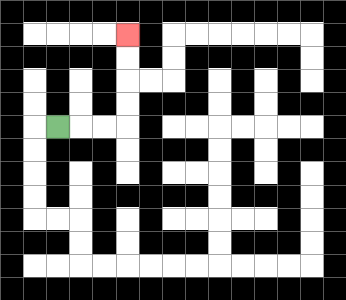{'start': '[2, 5]', 'end': '[5, 1]', 'path_directions': 'R,R,R,U,U,U,U', 'path_coordinates': '[[2, 5], [3, 5], [4, 5], [5, 5], [5, 4], [5, 3], [5, 2], [5, 1]]'}